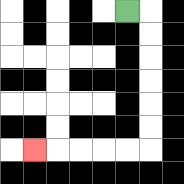{'start': '[5, 0]', 'end': '[1, 6]', 'path_directions': 'R,D,D,D,D,D,D,L,L,L,L,L', 'path_coordinates': '[[5, 0], [6, 0], [6, 1], [6, 2], [6, 3], [6, 4], [6, 5], [6, 6], [5, 6], [4, 6], [3, 6], [2, 6], [1, 6]]'}